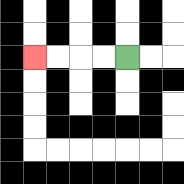{'start': '[5, 2]', 'end': '[1, 2]', 'path_directions': 'L,L,L,L', 'path_coordinates': '[[5, 2], [4, 2], [3, 2], [2, 2], [1, 2]]'}